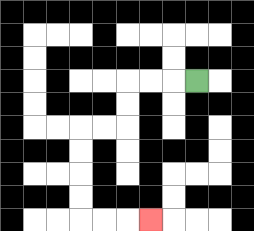{'start': '[8, 3]', 'end': '[6, 9]', 'path_directions': 'L,L,L,D,D,L,L,D,D,D,D,R,R,R', 'path_coordinates': '[[8, 3], [7, 3], [6, 3], [5, 3], [5, 4], [5, 5], [4, 5], [3, 5], [3, 6], [3, 7], [3, 8], [3, 9], [4, 9], [5, 9], [6, 9]]'}